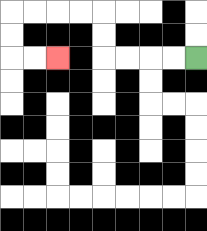{'start': '[8, 2]', 'end': '[2, 2]', 'path_directions': 'L,L,L,L,U,U,L,L,L,L,D,D,R,R', 'path_coordinates': '[[8, 2], [7, 2], [6, 2], [5, 2], [4, 2], [4, 1], [4, 0], [3, 0], [2, 0], [1, 0], [0, 0], [0, 1], [0, 2], [1, 2], [2, 2]]'}